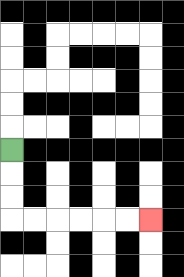{'start': '[0, 6]', 'end': '[6, 9]', 'path_directions': 'D,D,D,R,R,R,R,R,R', 'path_coordinates': '[[0, 6], [0, 7], [0, 8], [0, 9], [1, 9], [2, 9], [3, 9], [4, 9], [5, 9], [6, 9]]'}